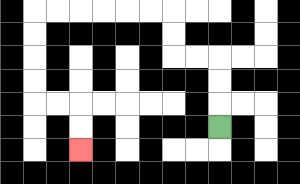{'start': '[9, 5]', 'end': '[3, 6]', 'path_directions': 'U,U,U,L,L,U,U,L,L,L,L,L,L,D,D,D,D,R,R,D,D', 'path_coordinates': '[[9, 5], [9, 4], [9, 3], [9, 2], [8, 2], [7, 2], [7, 1], [7, 0], [6, 0], [5, 0], [4, 0], [3, 0], [2, 0], [1, 0], [1, 1], [1, 2], [1, 3], [1, 4], [2, 4], [3, 4], [3, 5], [3, 6]]'}